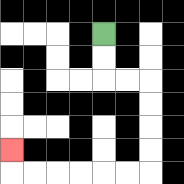{'start': '[4, 1]', 'end': '[0, 6]', 'path_directions': 'D,D,R,R,D,D,D,D,L,L,L,L,L,L,U', 'path_coordinates': '[[4, 1], [4, 2], [4, 3], [5, 3], [6, 3], [6, 4], [6, 5], [6, 6], [6, 7], [5, 7], [4, 7], [3, 7], [2, 7], [1, 7], [0, 7], [0, 6]]'}